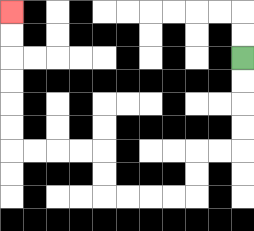{'start': '[10, 2]', 'end': '[0, 0]', 'path_directions': 'D,D,D,D,L,L,D,D,L,L,L,L,U,U,L,L,L,L,U,U,U,U,U,U', 'path_coordinates': '[[10, 2], [10, 3], [10, 4], [10, 5], [10, 6], [9, 6], [8, 6], [8, 7], [8, 8], [7, 8], [6, 8], [5, 8], [4, 8], [4, 7], [4, 6], [3, 6], [2, 6], [1, 6], [0, 6], [0, 5], [0, 4], [0, 3], [0, 2], [0, 1], [0, 0]]'}